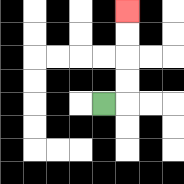{'start': '[4, 4]', 'end': '[5, 0]', 'path_directions': 'R,U,U,U,U', 'path_coordinates': '[[4, 4], [5, 4], [5, 3], [5, 2], [5, 1], [5, 0]]'}